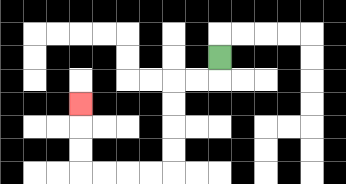{'start': '[9, 2]', 'end': '[3, 4]', 'path_directions': 'D,L,L,D,D,D,D,L,L,L,L,U,U,U', 'path_coordinates': '[[9, 2], [9, 3], [8, 3], [7, 3], [7, 4], [7, 5], [7, 6], [7, 7], [6, 7], [5, 7], [4, 7], [3, 7], [3, 6], [3, 5], [3, 4]]'}